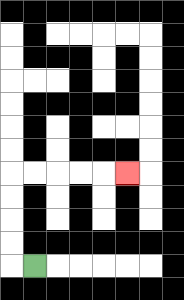{'start': '[1, 11]', 'end': '[5, 7]', 'path_directions': 'L,U,U,U,U,R,R,R,R,R', 'path_coordinates': '[[1, 11], [0, 11], [0, 10], [0, 9], [0, 8], [0, 7], [1, 7], [2, 7], [3, 7], [4, 7], [5, 7]]'}